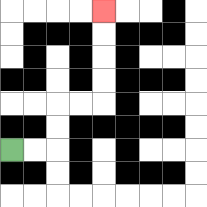{'start': '[0, 6]', 'end': '[4, 0]', 'path_directions': 'R,R,U,U,R,R,U,U,U,U', 'path_coordinates': '[[0, 6], [1, 6], [2, 6], [2, 5], [2, 4], [3, 4], [4, 4], [4, 3], [4, 2], [4, 1], [4, 0]]'}